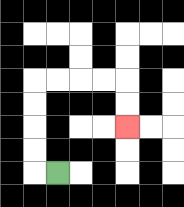{'start': '[2, 7]', 'end': '[5, 5]', 'path_directions': 'L,U,U,U,U,R,R,R,R,D,D', 'path_coordinates': '[[2, 7], [1, 7], [1, 6], [1, 5], [1, 4], [1, 3], [2, 3], [3, 3], [4, 3], [5, 3], [5, 4], [5, 5]]'}